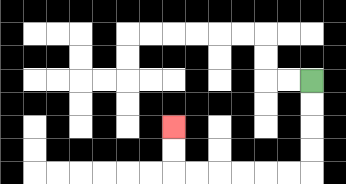{'start': '[13, 3]', 'end': '[7, 5]', 'path_directions': 'D,D,D,D,L,L,L,L,L,L,U,U', 'path_coordinates': '[[13, 3], [13, 4], [13, 5], [13, 6], [13, 7], [12, 7], [11, 7], [10, 7], [9, 7], [8, 7], [7, 7], [7, 6], [7, 5]]'}